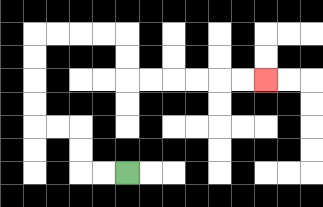{'start': '[5, 7]', 'end': '[11, 3]', 'path_directions': 'L,L,U,U,L,L,U,U,U,U,R,R,R,R,D,D,R,R,R,R,R,R', 'path_coordinates': '[[5, 7], [4, 7], [3, 7], [3, 6], [3, 5], [2, 5], [1, 5], [1, 4], [1, 3], [1, 2], [1, 1], [2, 1], [3, 1], [4, 1], [5, 1], [5, 2], [5, 3], [6, 3], [7, 3], [8, 3], [9, 3], [10, 3], [11, 3]]'}